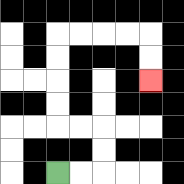{'start': '[2, 7]', 'end': '[6, 3]', 'path_directions': 'R,R,U,U,L,L,U,U,U,U,R,R,R,R,D,D', 'path_coordinates': '[[2, 7], [3, 7], [4, 7], [4, 6], [4, 5], [3, 5], [2, 5], [2, 4], [2, 3], [2, 2], [2, 1], [3, 1], [4, 1], [5, 1], [6, 1], [6, 2], [6, 3]]'}